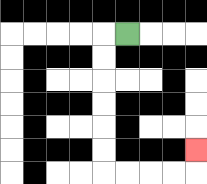{'start': '[5, 1]', 'end': '[8, 6]', 'path_directions': 'L,D,D,D,D,D,D,R,R,R,R,U', 'path_coordinates': '[[5, 1], [4, 1], [4, 2], [4, 3], [4, 4], [4, 5], [4, 6], [4, 7], [5, 7], [6, 7], [7, 7], [8, 7], [8, 6]]'}